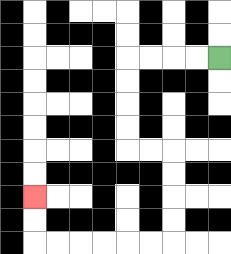{'start': '[9, 2]', 'end': '[1, 8]', 'path_directions': 'L,L,L,L,D,D,D,D,R,R,D,D,D,D,L,L,L,L,L,L,U,U', 'path_coordinates': '[[9, 2], [8, 2], [7, 2], [6, 2], [5, 2], [5, 3], [5, 4], [5, 5], [5, 6], [6, 6], [7, 6], [7, 7], [7, 8], [7, 9], [7, 10], [6, 10], [5, 10], [4, 10], [3, 10], [2, 10], [1, 10], [1, 9], [1, 8]]'}